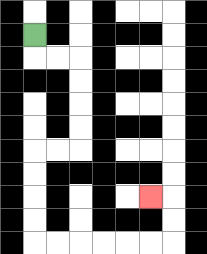{'start': '[1, 1]', 'end': '[6, 8]', 'path_directions': 'D,R,R,D,D,D,D,L,L,D,D,D,D,R,R,R,R,R,R,U,U,L', 'path_coordinates': '[[1, 1], [1, 2], [2, 2], [3, 2], [3, 3], [3, 4], [3, 5], [3, 6], [2, 6], [1, 6], [1, 7], [1, 8], [1, 9], [1, 10], [2, 10], [3, 10], [4, 10], [5, 10], [6, 10], [7, 10], [7, 9], [7, 8], [6, 8]]'}